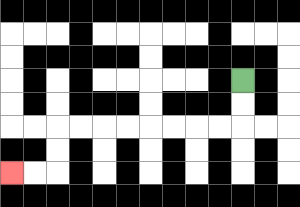{'start': '[10, 3]', 'end': '[0, 7]', 'path_directions': 'D,D,L,L,L,L,L,L,L,L,D,D,L,L', 'path_coordinates': '[[10, 3], [10, 4], [10, 5], [9, 5], [8, 5], [7, 5], [6, 5], [5, 5], [4, 5], [3, 5], [2, 5], [2, 6], [2, 7], [1, 7], [0, 7]]'}